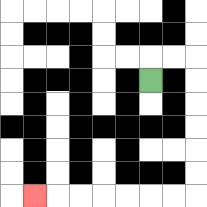{'start': '[6, 3]', 'end': '[1, 8]', 'path_directions': 'U,R,R,D,D,D,D,D,D,L,L,L,L,L,L,L', 'path_coordinates': '[[6, 3], [6, 2], [7, 2], [8, 2], [8, 3], [8, 4], [8, 5], [8, 6], [8, 7], [8, 8], [7, 8], [6, 8], [5, 8], [4, 8], [3, 8], [2, 8], [1, 8]]'}